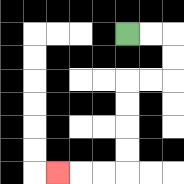{'start': '[5, 1]', 'end': '[2, 7]', 'path_directions': 'R,R,D,D,L,L,D,D,D,D,L,L,L', 'path_coordinates': '[[5, 1], [6, 1], [7, 1], [7, 2], [7, 3], [6, 3], [5, 3], [5, 4], [5, 5], [5, 6], [5, 7], [4, 7], [3, 7], [2, 7]]'}